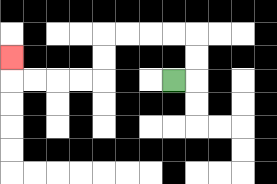{'start': '[7, 3]', 'end': '[0, 2]', 'path_directions': 'R,U,U,L,L,L,L,D,D,L,L,L,L,U', 'path_coordinates': '[[7, 3], [8, 3], [8, 2], [8, 1], [7, 1], [6, 1], [5, 1], [4, 1], [4, 2], [4, 3], [3, 3], [2, 3], [1, 3], [0, 3], [0, 2]]'}